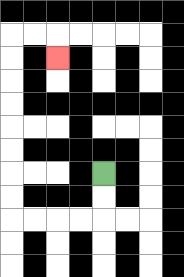{'start': '[4, 7]', 'end': '[2, 2]', 'path_directions': 'D,D,L,L,L,L,U,U,U,U,U,U,U,U,R,R,D', 'path_coordinates': '[[4, 7], [4, 8], [4, 9], [3, 9], [2, 9], [1, 9], [0, 9], [0, 8], [0, 7], [0, 6], [0, 5], [0, 4], [0, 3], [0, 2], [0, 1], [1, 1], [2, 1], [2, 2]]'}